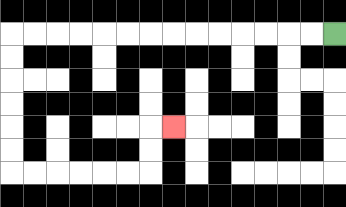{'start': '[14, 1]', 'end': '[7, 5]', 'path_directions': 'L,L,L,L,L,L,L,L,L,L,L,L,L,L,D,D,D,D,D,D,R,R,R,R,R,R,U,U,R', 'path_coordinates': '[[14, 1], [13, 1], [12, 1], [11, 1], [10, 1], [9, 1], [8, 1], [7, 1], [6, 1], [5, 1], [4, 1], [3, 1], [2, 1], [1, 1], [0, 1], [0, 2], [0, 3], [0, 4], [0, 5], [0, 6], [0, 7], [1, 7], [2, 7], [3, 7], [4, 7], [5, 7], [6, 7], [6, 6], [6, 5], [7, 5]]'}